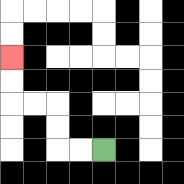{'start': '[4, 6]', 'end': '[0, 2]', 'path_directions': 'L,L,U,U,L,L,U,U', 'path_coordinates': '[[4, 6], [3, 6], [2, 6], [2, 5], [2, 4], [1, 4], [0, 4], [0, 3], [0, 2]]'}